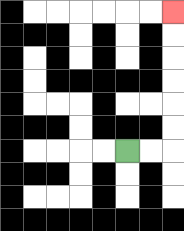{'start': '[5, 6]', 'end': '[7, 0]', 'path_directions': 'R,R,U,U,U,U,U,U', 'path_coordinates': '[[5, 6], [6, 6], [7, 6], [7, 5], [7, 4], [7, 3], [7, 2], [7, 1], [7, 0]]'}